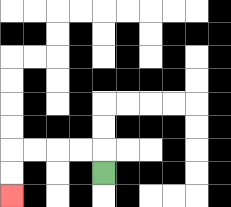{'start': '[4, 7]', 'end': '[0, 8]', 'path_directions': 'U,L,L,L,L,D,D', 'path_coordinates': '[[4, 7], [4, 6], [3, 6], [2, 6], [1, 6], [0, 6], [0, 7], [0, 8]]'}